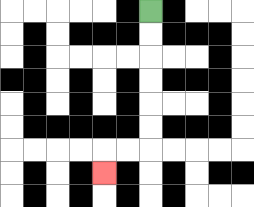{'start': '[6, 0]', 'end': '[4, 7]', 'path_directions': 'D,D,D,D,D,D,L,L,D', 'path_coordinates': '[[6, 0], [6, 1], [6, 2], [6, 3], [6, 4], [6, 5], [6, 6], [5, 6], [4, 6], [4, 7]]'}